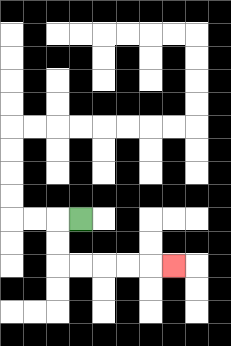{'start': '[3, 9]', 'end': '[7, 11]', 'path_directions': 'L,D,D,R,R,R,R,R', 'path_coordinates': '[[3, 9], [2, 9], [2, 10], [2, 11], [3, 11], [4, 11], [5, 11], [6, 11], [7, 11]]'}